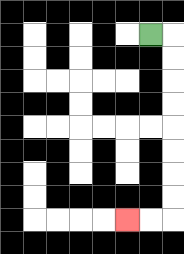{'start': '[6, 1]', 'end': '[5, 9]', 'path_directions': 'R,D,D,D,D,D,D,D,D,L,L', 'path_coordinates': '[[6, 1], [7, 1], [7, 2], [7, 3], [7, 4], [7, 5], [7, 6], [7, 7], [7, 8], [7, 9], [6, 9], [5, 9]]'}